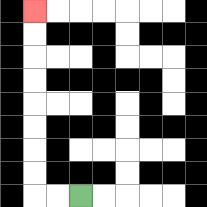{'start': '[3, 8]', 'end': '[1, 0]', 'path_directions': 'L,L,U,U,U,U,U,U,U,U', 'path_coordinates': '[[3, 8], [2, 8], [1, 8], [1, 7], [1, 6], [1, 5], [1, 4], [1, 3], [1, 2], [1, 1], [1, 0]]'}